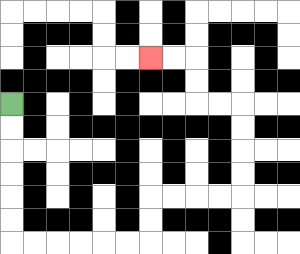{'start': '[0, 4]', 'end': '[6, 2]', 'path_directions': 'D,D,D,D,D,D,R,R,R,R,R,R,U,U,R,R,R,R,U,U,U,U,L,L,U,U,L,L', 'path_coordinates': '[[0, 4], [0, 5], [0, 6], [0, 7], [0, 8], [0, 9], [0, 10], [1, 10], [2, 10], [3, 10], [4, 10], [5, 10], [6, 10], [6, 9], [6, 8], [7, 8], [8, 8], [9, 8], [10, 8], [10, 7], [10, 6], [10, 5], [10, 4], [9, 4], [8, 4], [8, 3], [8, 2], [7, 2], [6, 2]]'}